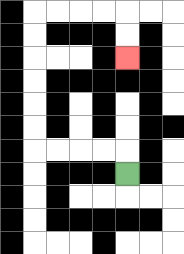{'start': '[5, 7]', 'end': '[5, 2]', 'path_directions': 'U,L,L,L,L,U,U,U,U,U,U,R,R,R,R,D,D', 'path_coordinates': '[[5, 7], [5, 6], [4, 6], [3, 6], [2, 6], [1, 6], [1, 5], [1, 4], [1, 3], [1, 2], [1, 1], [1, 0], [2, 0], [3, 0], [4, 0], [5, 0], [5, 1], [5, 2]]'}